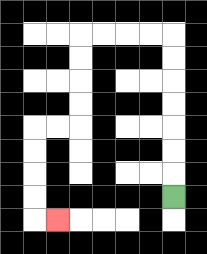{'start': '[7, 8]', 'end': '[2, 9]', 'path_directions': 'U,U,U,U,U,U,U,L,L,L,L,D,D,D,D,L,L,D,D,D,D,R', 'path_coordinates': '[[7, 8], [7, 7], [7, 6], [7, 5], [7, 4], [7, 3], [7, 2], [7, 1], [6, 1], [5, 1], [4, 1], [3, 1], [3, 2], [3, 3], [3, 4], [3, 5], [2, 5], [1, 5], [1, 6], [1, 7], [1, 8], [1, 9], [2, 9]]'}